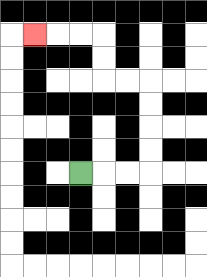{'start': '[3, 7]', 'end': '[1, 1]', 'path_directions': 'R,R,R,U,U,U,U,L,L,U,U,L,L,L', 'path_coordinates': '[[3, 7], [4, 7], [5, 7], [6, 7], [6, 6], [6, 5], [6, 4], [6, 3], [5, 3], [4, 3], [4, 2], [4, 1], [3, 1], [2, 1], [1, 1]]'}